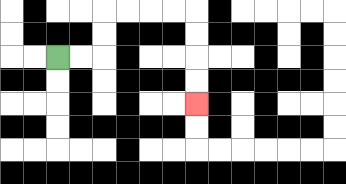{'start': '[2, 2]', 'end': '[8, 4]', 'path_directions': 'R,R,U,U,R,R,R,R,D,D,D,D', 'path_coordinates': '[[2, 2], [3, 2], [4, 2], [4, 1], [4, 0], [5, 0], [6, 0], [7, 0], [8, 0], [8, 1], [8, 2], [8, 3], [8, 4]]'}